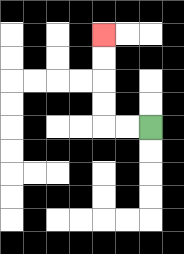{'start': '[6, 5]', 'end': '[4, 1]', 'path_directions': 'L,L,U,U,U,U', 'path_coordinates': '[[6, 5], [5, 5], [4, 5], [4, 4], [4, 3], [4, 2], [4, 1]]'}